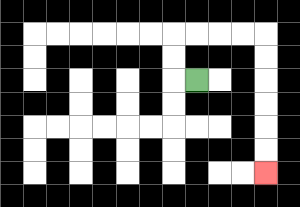{'start': '[8, 3]', 'end': '[11, 7]', 'path_directions': 'L,U,U,R,R,R,R,D,D,D,D,D,D', 'path_coordinates': '[[8, 3], [7, 3], [7, 2], [7, 1], [8, 1], [9, 1], [10, 1], [11, 1], [11, 2], [11, 3], [11, 4], [11, 5], [11, 6], [11, 7]]'}